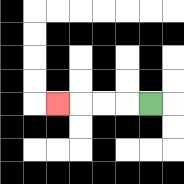{'start': '[6, 4]', 'end': '[2, 4]', 'path_directions': 'L,L,L,L', 'path_coordinates': '[[6, 4], [5, 4], [4, 4], [3, 4], [2, 4]]'}